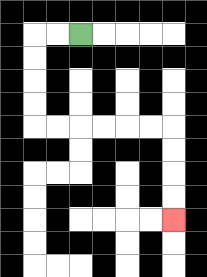{'start': '[3, 1]', 'end': '[7, 9]', 'path_directions': 'L,L,D,D,D,D,R,R,R,R,R,R,D,D,D,D', 'path_coordinates': '[[3, 1], [2, 1], [1, 1], [1, 2], [1, 3], [1, 4], [1, 5], [2, 5], [3, 5], [4, 5], [5, 5], [6, 5], [7, 5], [7, 6], [7, 7], [7, 8], [7, 9]]'}